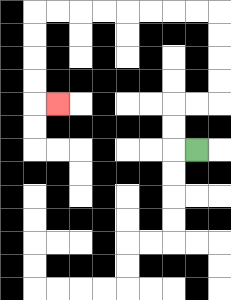{'start': '[8, 6]', 'end': '[2, 4]', 'path_directions': 'L,U,U,R,R,U,U,U,U,L,L,L,L,L,L,L,L,D,D,D,D,R', 'path_coordinates': '[[8, 6], [7, 6], [7, 5], [7, 4], [8, 4], [9, 4], [9, 3], [9, 2], [9, 1], [9, 0], [8, 0], [7, 0], [6, 0], [5, 0], [4, 0], [3, 0], [2, 0], [1, 0], [1, 1], [1, 2], [1, 3], [1, 4], [2, 4]]'}